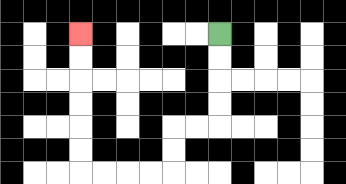{'start': '[9, 1]', 'end': '[3, 1]', 'path_directions': 'D,D,D,D,L,L,D,D,L,L,L,L,U,U,U,U,U,U', 'path_coordinates': '[[9, 1], [9, 2], [9, 3], [9, 4], [9, 5], [8, 5], [7, 5], [7, 6], [7, 7], [6, 7], [5, 7], [4, 7], [3, 7], [3, 6], [3, 5], [3, 4], [3, 3], [3, 2], [3, 1]]'}